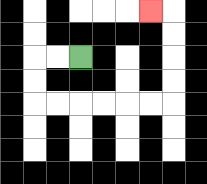{'start': '[3, 2]', 'end': '[6, 0]', 'path_directions': 'L,L,D,D,R,R,R,R,R,R,U,U,U,U,L', 'path_coordinates': '[[3, 2], [2, 2], [1, 2], [1, 3], [1, 4], [2, 4], [3, 4], [4, 4], [5, 4], [6, 4], [7, 4], [7, 3], [7, 2], [7, 1], [7, 0], [6, 0]]'}